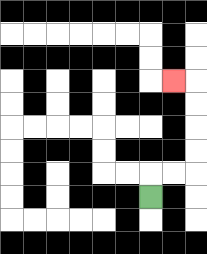{'start': '[6, 8]', 'end': '[7, 3]', 'path_directions': 'U,R,R,U,U,U,U,L', 'path_coordinates': '[[6, 8], [6, 7], [7, 7], [8, 7], [8, 6], [8, 5], [8, 4], [8, 3], [7, 3]]'}